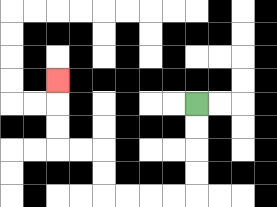{'start': '[8, 4]', 'end': '[2, 3]', 'path_directions': 'D,D,D,D,L,L,L,L,U,U,L,L,U,U,U', 'path_coordinates': '[[8, 4], [8, 5], [8, 6], [8, 7], [8, 8], [7, 8], [6, 8], [5, 8], [4, 8], [4, 7], [4, 6], [3, 6], [2, 6], [2, 5], [2, 4], [2, 3]]'}